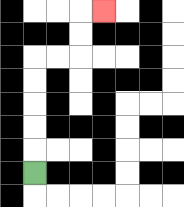{'start': '[1, 7]', 'end': '[4, 0]', 'path_directions': 'U,U,U,U,U,R,R,U,U,R', 'path_coordinates': '[[1, 7], [1, 6], [1, 5], [1, 4], [1, 3], [1, 2], [2, 2], [3, 2], [3, 1], [3, 0], [4, 0]]'}